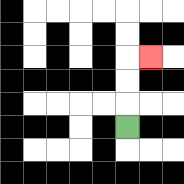{'start': '[5, 5]', 'end': '[6, 2]', 'path_directions': 'U,U,U,R', 'path_coordinates': '[[5, 5], [5, 4], [5, 3], [5, 2], [6, 2]]'}